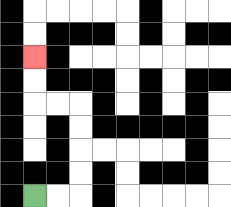{'start': '[1, 8]', 'end': '[1, 2]', 'path_directions': 'R,R,U,U,U,U,L,L,U,U', 'path_coordinates': '[[1, 8], [2, 8], [3, 8], [3, 7], [3, 6], [3, 5], [3, 4], [2, 4], [1, 4], [1, 3], [1, 2]]'}